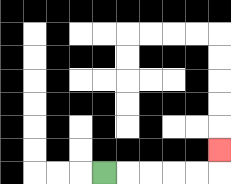{'start': '[4, 7]', 'end': '[9, 6]', 'path_directions': 'R,R,R,R,R,U', 'path_coordinates': '[[4, 7], [5, 7], [6, 7], [7, 7], [8, 7], [9, 7], [9, 6]]'}